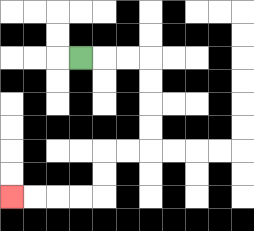{'start': '[3, 2]', 'end': '[0, 8]', 'path_directions': 'R,R,R,D,D,D,D,L,L,D,D,L,L,L,L', 'path_coordinates': '[[3, 2], [4, 2], [5, 2], [6, 2], [6, 3], [6, 4], [6, 5], [6, 6], [5, 6], [4, 6], [4, 7], [4, 8], [3, 8], [2, 8], [1, 8], [0, 8]]'}